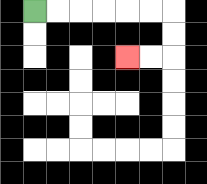{'start': '[1, 0]', 'end': '[5, 2]', 'path_directions': 'R,R,R,R,R,R,D,D,L,L', 'path_coordinates': '[[1, 0], [2, 0], [3, 0], [4, 0], [5, 0], [6, 0], [7, 0], [7, 1], [7, 2], [6, 2], [5, 2]]'}